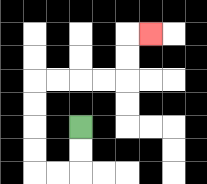{'start': '[3, 5]', 'end': '[6, 1]', 'path_directions': 'D,D,L,L,U,U,U,U,R,R,R,R,U,U,R', 'path_coordinates': '[[3, 5], [3, 6], [3, 7], [2, 7], [1, 7], [1, 6], [1, 5], [1, 4], [1, 3], [2, 3], [3, 3], [4, 3], [5, 3], [5, 2], [5, 1], [6, 1]]'}